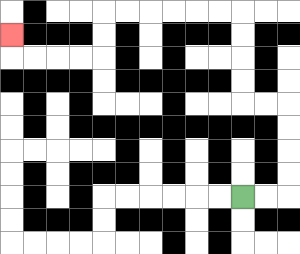{'start': '[10, 8]', 'end': '[0, 1]', 'path_directions': 'R,R,U,U,U,U,L,L,U,U,U,U,L,L,L,L,L,L,D,D,L,L,L,L,U', 'path_coordinates': '[[10, 8], [11, 8], [12, 8], [12, 7], [12, 6], [12, 5], [12, 4], [11, 4], [10, 4], [10, 3], [10, 2], [10, 1], [10, 0], [9, 0], [8, 0], [7, 0], [6, 0], [5, 0], [4, 0], [4, 1], [4, 2], [3, 2], [2, 2], [1, 2], [0, 2], [0, 1]]'}